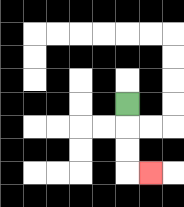{'start': '[5, 4]', 'end': '[6, 7]', 'path_directions': 'D,D,D,R', 'path_coordinates': '[[5, 4], [5, 5], [5, 6], [5, 7], [6, 7]]'}